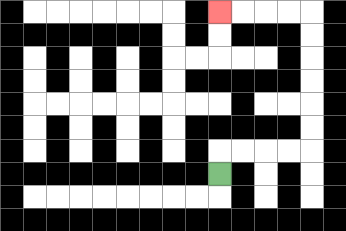{'start': '[9, 7]', 'end': '[9, 0]', 'path_directions': 'U,R,R,R,R,U,U,U,U,U,U,L,L,L,L', 'path_coordinates': '[[9, 7], [9, 6], [10, 6], [11, 6], [12, 6], [13, 6], [13, 5], [13, 4], [13, 3], [13, 2], [13, 1], [13, 0], [12, 0], [11, 0], [10, 0], [9, 0]]'}